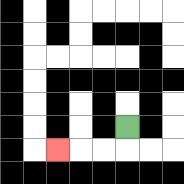{'start': '[5, 5]', 'end': '[2, 6]', 'path_directions': 'D,L,L,L', 'path_coordinates': '[[5, 5], [5, 6], [4, 6], [3, 6], [2, 6]]'}